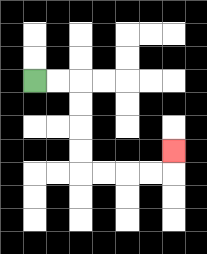{'start': '[1, 3]', 'end': '[7, 6]', 'path_directions': 'R,R,D,D,D,D,R,R,R,R,U', 'path_coordinates': '[[1, 3], [2, 3], [3, 3], [3, 4], [3, 5], [3, 6], [3, 7], [4, 7], [5, 7], [6, 7], [7, 7], [7, 6]]'}